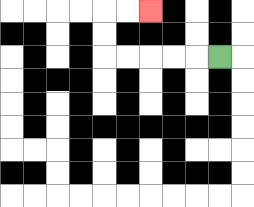{'start': '[9, 2]', 'end': '[6, 0]', 'path_directions': 'L,L,L,L,L,U,U,R,R', 'path_coordinates': '[[9, 2], [8, 2], [7, 2], [6, 2], [5, 2], [4, 2], [4, 1], [4, 0], [5, 0], [6, 0]]'}